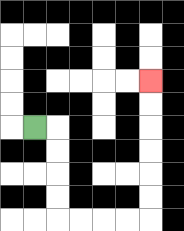{'start': '[1, 5]', 'end': '[6, 3]', 'path_directions': 'R,D,D,D,D,R,R,R,R,U,U,U,U,U,U', 'path_coordinates': '[[1, 5], [2, 5], [2, 6], [2, 7], [2, 8], [2, 9], [3, 9], [4, 9], [5, 9], [6, 9], [6, 8], [6, 7], [6, 6], [6, 5], [6, 4], [6, 3]]'}